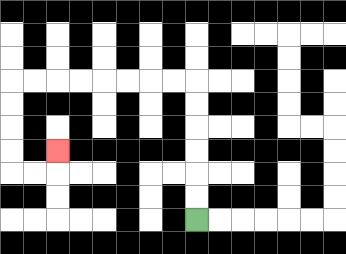{'start': '[8, 9]', 'end': '[2, 6]', 'path_directions': 'U,U,U,U,U,U,L,L,L,L,L,L,L,L,D,D,D,D,R,R,U', 'path_coordinates': '[[8, 9], [8, 8], [8, 7], [8, 6], [8, 5], [8, 4], [8, 3], [7, 3], [6, 3], [5, 3], [4, 3], [3, 3], [2, 3], [1, 3], [0, 3], [0, 4], [0, 5], [0, 6], [0, 7], [1, 7], [2, 7], [2, 6]]'}